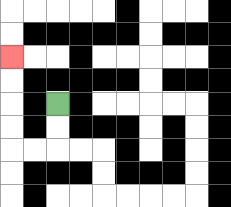{'start': '[2, 4]', 'end': '[0, 2]', 'path_directions': 'D,D,L,L,U,U,U,U', 'path_coordinates': '[[2, 4], [2, 5], [2, 6], [1, 6], [0, 6], [0, 5], [0, 4], [0, 3], [0, 2]]'}